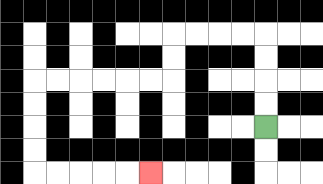{'start': '[11, 5]', 'end': '[6, 7]', 'path_directions': 'U,U,U,U,L,L,L,L,D,D,L,L,L,L,L,L,D,D,D,D,R,R,R,R,R', 'path_coordinates': '[[11, 5], [11, 4], [11, 3], [11, 2], [11, 1], [10, 1], [9, 1], [8, 1], [7, 1], [7, 2], [7, 3], [6, 3], [5, 3], [4, 3], [3, 3], [2, 3], [1, 3], [1, 4], [1, 5], [1, 6], [1, 7], [2, 7], [3, 7], [4, 7], [5, 7], [6, 7]]'}